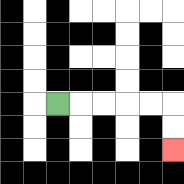{'start': '[2, 4]', 'end': '[7, 6]', 'path_directions': 'R,R,R,R,R,D,D', 'path_coordinates': '[[2, 4], [3, 4], [4, 4], [5, 4], [6, 4], [7, 4], [7, 5], [7, 6]]'}